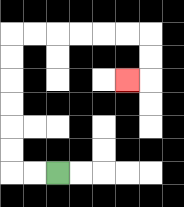{'start': '[2, 7]', 'end': '[5, 3]', 'path_directions': 'L,L,U,U,U,U,U,U,R,R,R,R,R,R,D,D,L', 'path_coordinates': '[[2, 7], [1, 7], [0, 7], [0, 6], [0, 5], [0, 4], [0, 3], [0, 2], [0, 1], [1, 1], [2, 1], [3, 1], [4, 1], [5, 1], [6, 1], [6, 2], [6, 3], [5, 3]]'}